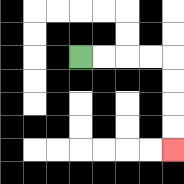{'start': '[3, 2]', 'end': '[7, 6]', 'path_directions': 'R,R,R,R,D,D,D,D', 'path_coordinates': '[[3, 2], [4, 2], [5, 2], [6, 2], [7, 2], [7, 3], [7, 4], [7, 5], [7, 6]]'}